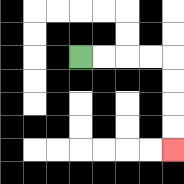{'start': '[3, 2]', 'end': '[7, 6]', 'path_directions': 'R,R,R,R,D,D,D,D', 'path_coordinates': '[[3, 2], [4, 2], [5, 2], [6, 2], [7, 2], [7, 3], [7, 4], [7, 5], [7, 6]]'}